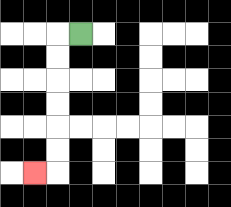{'start': '[3, 1]', 'end': '[1, 7]', 'path_directions': 'L,D,D,D,D,D,D,L', 'path_coordinates': '[[3, 1], [2, 1], [2, 2], [2, 3], [2, 4], [2, 5], [2, 6], [2, 7], [1, 7]]'}